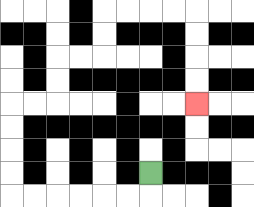{'start': '[6, 7]', 'end': '[8, 4]', 'path_directions': 'D,L,L,L,L,L,L,U,U,U,U,R,R,U,U,R,R,U,U,R,R,R,R,D,D,D,D', 'path_coordinates': '[[6, 7], [6, 8], [5, 8], [4, 8], [3, 8], [2, 8], [1, 8], [0, 8], [0, 7], [0, 6], [0, 5], [0, 4], [1, 4], [2, 4], [2, 3], [2, 2], [3, 2], [4, 2], [4, 1], [4, 0], [5, 0], [6, 0], [7, 0], [8, 0], [8, 1], [8, 2], [8, 3], [8, 4]]'}